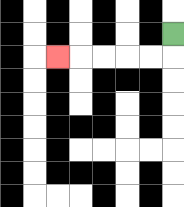{'start': '[7, 1]', 'end': '[2, 2]', 'path_directions': 'D,L,L,L,L,L', 'path_coordinates': '[[7, 1], [7, 2], [6, 2], [5, 2], [4, 2], [3, 2], [2, 2]]'}